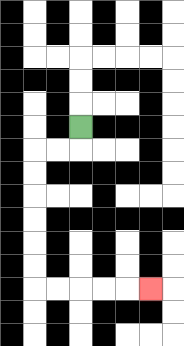{'start': '[3, 5]', 'end': '[6, 12]', 'path_directions': 'D,L,L,D,D,D,D,D,D,R,R,R,R,R', 'path_coordinates': '[[3, 5], [3, 6], [2, 6], [1, 6], [1, 7], [1, 8], [1, 9], [1, 10], [1, 11], [1, 12], [2, 12], [3, 12], [4, 12], [5, 12], [6, 12]]'}